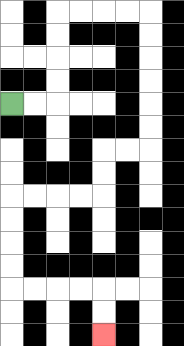{'start': '[0, 4]', 'end': '[4, 14]', 'path_directions': 'R,R,U,U,U,U,R,R,R,R,D,D,D,D,D,D,L,L,D,D,L,L,L,L,D,D,D,D,R,R,R,R,D,D', 'path_coordinates': '[[0, 4], [1, 4], [2, 4], [2, 3], [2, 2], [2, 1], [2, 0], [3, 0], [4, 0], [5, 0], [6, 0], [6, 1], [6, 2], [6, 3], [6, 4], [6, 5], [6, 6], [5, 6], [4, 6], [4, 7], [4, 8], [3, 8], [2, 8], [1, 8], [0, 8], [0, 9], [0, 10], [0, 11], [0, 12], [1, 12], [2, 12], [3, 12], [4, 12], [4, 13], [4, 14]]'}